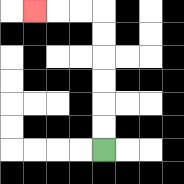{'start': '[4, 6]', 'end': '[1, 0]', 'path_directions': 'U,U,U,U,U,U,L,L,L', 'path_coordinates': '[[4, 6], [4, 5], [4, 4], [4, 3], [4, 2], [4, 1], [4, 0], [3, 0], [2, 0], [1, 0]]'}